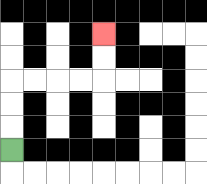{'start': '[0, 6]', 'end': '[4, 1]', 'path_directions': 'U,U,U,R,R,R,R,U,U', 'path_coordinates': '[[0, 6], [0, 5], [0, 4], [0, 3], [1, 3], [2, 3], [3, 3], [4, 3], [4, 2], [4, 1]]'}